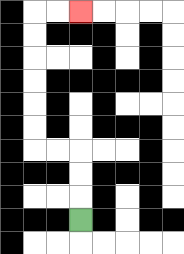{'start': '[3, 9]', 'end': '[3, 0]', 'path_directions': 'U,U,U,L,L,U,U,U,U,U,U,R,R', 'path_coordinates': '[[3, 9], [3, 8], [3, 7], [3, 6], [2, 6], [1, 6], [1, 5], [1, 4], [1, 3], [1, 2], [1, 1], [1, 0], [2, 0], [3, 0]]'}